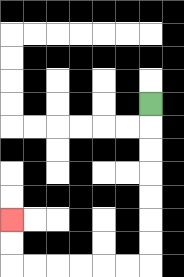{'start': '[6, 4]', 'end': '[0, 9]', 'path_directions': 'D,D,D,D,D,D,D,L,L,L,L,L,L,U,U', 'path_coordinates': '[[6, 4], [6, 5], [6, 6], [6, 7], [6, 8], [6, 9], [6, 10], [6, 11], [5, 11], [4, 11], [3, 11], [2, 11], [1, 11], [0, 11], [0, 10], [0, 9]]'}